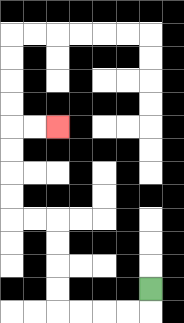{'start': '[6, 12]', 'end': '[2, 5]', 'path_directions': 'D,L,L,L,L,U,U,U,U,L,L,U,U,U,U,R,R', 'path_coordinates': '[[6, 12], [6, 13], [5, 13], [4, 13], [3, 13], [2, 13], [2, 12], [2, 11], [2, 10], [2, 9], [1, 9], [0, 9], [0, 8], [0, 7], [0, 6], [0, 5], [1, 5], [2, 5]]'}